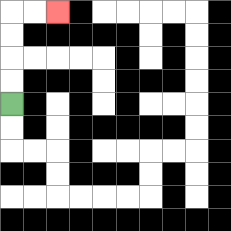{'start': '[0, 4]', 'end': '[2, 0]', 'path_directions': 'U,U,U,U,R,R', 'path_coordinates': '[[0, 4], [0, 3], [0, 2], [0, 1], [0, 0], [1, 0], [2, 0]]'}